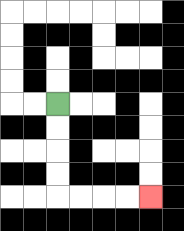{'start': '[2, 4]', 'end': '[6, 8]', 'path_directions': 'D,D,D,D,R,R,R,R', 'path_coordinates': '[[2, 4], [2, 5], [2, 6], [2, 7], [2, 8], [3, 8], [4, 8], [5, 8], [6, 8]]'}